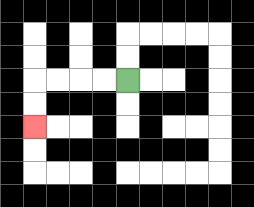{'start': '[5, 3]', 'end': '[1, 5]', 'path_directions': 'L,L,L,L,D,D', 'path_coordinates': '[[5, 3], [4, 3], [3, 3], [2, 3], [1, 3], [1, 4], [1, 5]]'}